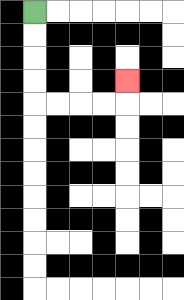{'start': '[1, 0]', 'end': '[5, 3]', 'path_directions': 'D,D,D,D,R,R,R,R,U', 'path_coordinates': '[[1, 0], [1, 1], [1, 2], [1, 3], [1, 4], [2, 4], [3, 4], [4, 4], [5, 4], [5, 3]]'}